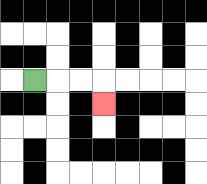{'start': '[1, 3]', 'end': '[4, 4]', 'path_directions': 'R,R,R,D', 'path_coordinates': '[[1, 3], [2, 3], [3, 3], [4, 3], [4, 4]]'}